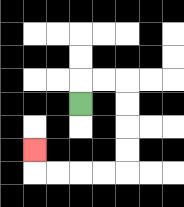{'start': '[3, 4]', 'end': '[1, 6]', 'path_directions': 'U,R,R,D,D,D,D,L,L,L,L,U', 'path_coordinates': '[[3, 4], [3, 3], [4, 3], [5, 3], [5, 4], [5, 5], [5, 6], [5, 7], [4, 7], [3, 7], [2, 7], [1, 7], [1, 6]]'}